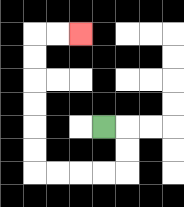{'start': '[4, 5]', 'end': '[3, 1]', 'path_directions': 'R,D,D,L,L,L,L,U,U,U,U,U,U,R,R', 'path_coordinates': '[[4, 5], [5, 5], [5, 6], [5, 7], [4, 7], [3, 7], [2, 7], [1, 7], [1, 6], [1, 5], [1, 4], [1, 3], [1, 2], [1, 1], [2, 1], [3, 1]]'}